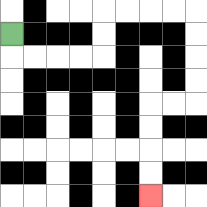{'start': '[0, 1]', 'end': '[6, 8]', 'path_directions': 'D,R,R,R,R,U,U,R,R,R,R,D,D,D,D,L,L,D,D,D,D', 'path_coordinates': '[[0, 1], [0, 2], [1, 2], [2, 2], [3, 2], [4, 2], [4, 1], [4, 0], [5, 0], [6, 0], [7, 0], [8, 0], [8, 1], [8, 2], [8, 3], [8, 4], [7, 4], [6, 4], [6, 5], [6, 6], [6, 7], [6, 8]]'}